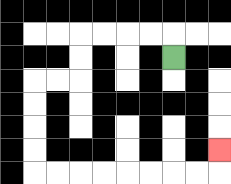{'start': '[7, 2]', 'end': '[9, 6]', 'path_directions': 'U,L,L,L,L,D,D,L,L,D,D,D,D,R,R,R,R,R,R,R,R,U', 'path_coordinates': '[[7, 2], [7, 1], [6, 1], [5, 1], [4, 1], [3, 1], [3, 2], [3, 3], [2, 3], [1, 3], [1, 4], [1, 5], [1, 6], [1, 7], [2, 7], [3, 7], [4, 7], [5, 7], [6, 7], [7, 7], [8, 7], [9, 7], [9, 6]]'}